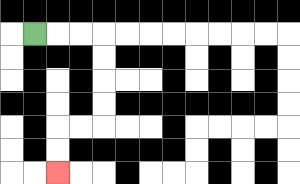{'start': '[1, 1]', 'end': '[2, 7]', 'path_directions': 'R,R,R,D,D,D,D,L,L,D,D', 'path_coordinates': '[[1, 1], [2, 1], [3, 1], [4, 1], [4, 2], [4, 3], [4, 4], [4, 5], [3, 5], [2, 5], [2, 6], [2, 7]]'}